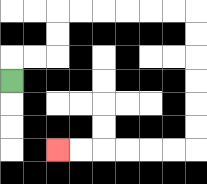{'start': '[0, 3]', 'end': '[2, 6]', 'path_directions': 'U,R,R,U,U,R,R,R,R,R,R,D,D,D,D,D,D,L,L,L,L,L,L', 'path_coordinates': '[[0, 3], [0, 2], [1, 2], [2, 2], [2, 1], [2, 0], [3, 0], [4, 0], [5, 0], [6, 0], [7, 0], [8, 0], [8, 1], [8, 2], [8, 3], [8, 4], [8, 5], [8, 6], [7, 6], [6, 6], [5, 6], [4, 6], [3, 6], [2, 6]]'}